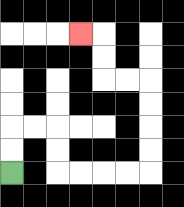{'start': '[0, 7]', 'end': '[3, 1]', 'path_directions': 'U,U,R,R,D,D,R,R,R,R,U,U,U,U,L,L,U,U,L', 'path_coordinates': '[[0, 7], [0, 6], [0, 5], [1, 5], [2, 5], [2, 6], [2, 7], [3, 7], [4, 7], [5, 7], [6, 7], [6, 6], [6, 5], [6, 4], [6, 3], [5, 3], [4, 3], [4, 2], [4, 1], [3, 1]]'}